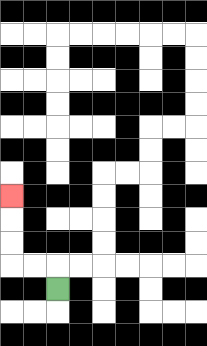{'start': '[2, 12]', 'end': '[0, 8]', 'path_directions': 'U,L,L,U,U,U', 'path_coordinates': '[[2, 12], [2, 11], [1, 11], [0, 11], [0, 10], [0, 9], [0, 8]]'}